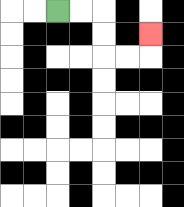{'start': '[2, 0]', 'end': '[6, 1]', 'path_directions': 'R,R,D,D,R,R,U', 'path_coordinates': '[[2, 0], [3, 0], [4, 0], [4, 1], [4, 2], [5, 2], [6, 2], [6, 1]]'}